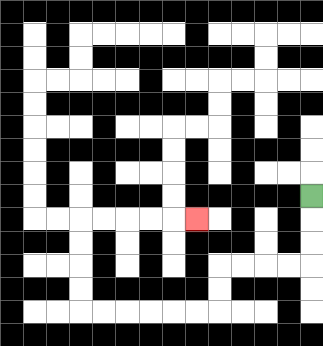{'start': '[13, 8]', 'end': '[8, 9]', 'path_directions': 'D,D,D,L,L,L,L,D,D,L,L,L,L,L,L,U,U,U,U,R,R,R,R,R', 'path_coordinates': '[[13, 8], [13, 9], [13, 10], [13, 11], [12, 11], [11, 11], [10, 11], [9, 11], [9, 12], [9, 13], [8, 13], [7, 13], [6, 13], [5, 13], [4, 13], [3, 13], [3, 12], [3, 11], [3, 10], [3, 9], [4, 9], [5, 9], [6, 9], [7, 9], [8, 9]]'}